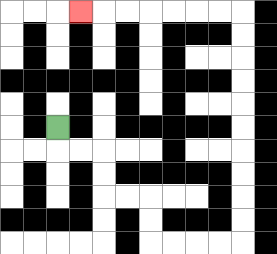{'start': '[2, 5]', 'end': '[3, 0]', 'path_directions': 'D,R,R,D,D,R,R,D,D,R,R,R,R,U,U,U,U,U,U,U,U,U,U,L,L,L,L,L,L,L', 'path_coordinates': '[[2, 5], [2, 6], [3, 6], [4, 6], [4, 7], [4, 8], [5, 8], [6, 8], [6, 9], [6, 10], [7, 10], [8, 10], [9, 10], [10, 10], [10, 9], [10, 8], [10, 7], [10, 6], [10, 5], [10, 4], [10, 3], [10, 2], [10, 1], [10, 0], [9, 0], [8, 0], [7, 0], [6, 0], [5, 0], [4, 0], [3, 0]]'}